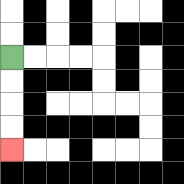{'start': '[0, 2]', 'end': '[0, 6]', 'path_directions': 'D,D,D,D', 'path_coordinates': '[[0, 2], [0, 3], [0, 4], [0, 5], [0, 6]]'}